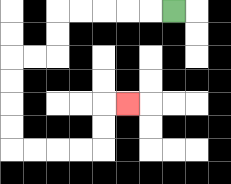{'start': '[7, 0]', 'end': '[5, 4]', 'path_directions': 'L,L,L,L,L,D,D,L,L,D,D,D,D,R,R,R,R,U,U,R', 'path_coordinates': '[[7, 0], [6, 0], [5, 0], [4, 0], [3, 0], [2, 0], [2, 1], [2, 2], [1, 2], [0, 2], [0, 3], [0, 4], [0, 5], [0, 6], [1, 6], [2, 6], [3, 6], [4, 6], [4, 5], [4, 4], [5, 4]]'}